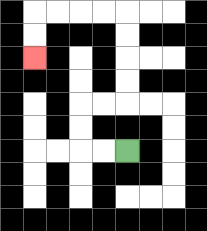{'start': '[5, 6]', 'end': '[1, 2]', 'path_directions': 'L,L,U,U,R,R,U,U,U,U,L,L,L,L,D,D', 'path_coordinates': '[[5, 6], [4, 6], [3, 6], [3, 5], [3, 4], [4, 4], [5, 4], [5, 3], [5, 2], [5, 1], [5, 0], [4, 0], [3, 0], [2, 0], [1, 0], [1, 1], [1, 2]]'}